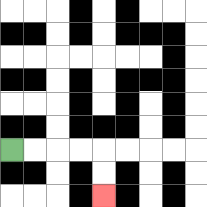{'start': '[0, 6]', 'end': '[4, 8]', 'path_directions': 'R,R,R,R,D,D', 'path_coordinates': '[[0, 6], [1, 6], [2, 6], [3, 6], [4, 6], [4, 7], [4, 8]]'}